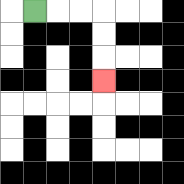{'start': '[1, 0]', 'end': '[4, 3]', 'path_directions': 'R,R,R,D,D,D', 'path_coordinates': '[[1, 0], [2, 0], [3, 0], [4, 0], [4, 1], [4, 2], [4, 3]]'}